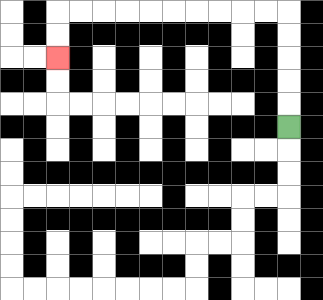{'start': '[12, 5]', 'end': '[2, 2]', 'path_directions': 'U,U,U,U,U,L,L,L,L,L,L,L,L,L,L,D,D', 'path_coordinates': '[[12, 5], [12, 4], [12, 3], [12, 2], [12, 1], [12, 0], [11, 0], [10, 0], [9, 0], [8, 0], [7, 0], [6, 0], [5, 0], [4, 0], [3, 0], [2, 0], [2, 1], [2, 2]]'}